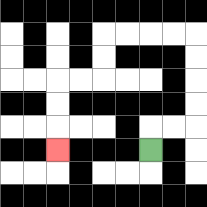{'start': '[6, 6]', 'end': '[2, 6]', 'path_directions': 'U,R,R,U,U,U,U,L,L,L,L,D,D,L,L,D,D,D', 'path_coordinates': '[[6, 6], [6, 5], [7, 5], [8, 5], [8, 4], [8, 3], [8, 2], [8, 1], [7, 1], [6, 1], [5, 1], [4, 1], [4, 2], [4, 3], [3, 3], [2, 3], [2, 4], [2, 5], [2, 6]]'}